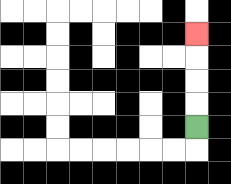{'start': '[8, 5]', 'end': '[8, 1]', 'path_directions': 'U,U,U,U', 'path_coordinates': '[[8, 5], [8, 4], [8, 3], [8, 2], [8, 1]]'}